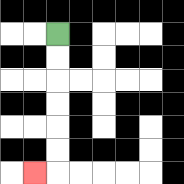{'start': '[2, 1]', 'end': '[1, 7]', 'path_directions': 'D,D,D,D,D,D,L', 'path_coordinates': '[[2, 1], [2, 2], [2, 3], [2, 4], [2, 5], [2, 6], [2, 7], [1, 7]]'}